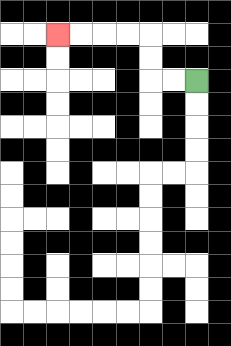{'start': '[8, 3]', 'end': '[2, 1]', 'path_directions': 'L,L,U,U,L,L,L,L', 'path_coordinates': '[[8, 3], [7, 3], [6, 3], [6, 2], [6, 1], [5, 1], [4, 1], [3, 1], [2, 1]]'}